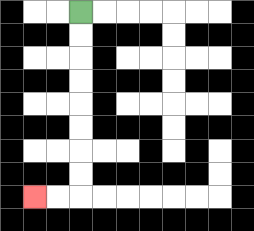{'start': '[3, 0]', 'end': '[1, 8]', 'path_directions': 'D,D,D,D,D,D,D,D,L,L', 'path_coordinates': '[[3, 0], [3, 1], [3, 2], [3, 3], [3, 4], [3, 5], [3, 6], [3, 7], [3, 8], [2, 8], [1, 8]]'}